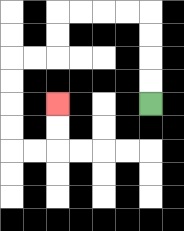{'start': '[6, 4]', 'end': '[2, 4]', 'path_directions': 'U,U,U,U,L,L,L,L,D,D,L,L,D,D,D,D,R,R,U,U', 'path_coordinates': '[[6, 4], [6, 3], [6, 2], [6, 1], [6, 0], [5, 0], [4, 0], [3, 0], [2, 0], [2, 1], [2, 2], [1, 2], [0, 2], [0, 3], [0, 4], [0, 5], [0, 6], [1, 6], [2, 6], [2, 5], [2, 4]]'}